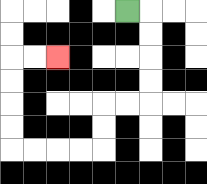{'start': '[5, 0]', 'end': '[2, 2]', 'path_directions': 'R,D,D,D,D,L,L,D,D,L,L,L,L,U,U,U,U,R,R', 'path_coordinates': '[[5, 0], [6, 0], [6, 1], [6, 2], [6, 3], [6, 4], [5, 4], [4, 4], [4, 5], [4, 6], [3, 6], [2, 6], [1, 6], [0, 6], [0, 5], [0, 4], [0, 3], [0, 2], [1, 2], [2, 2]]'}